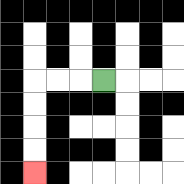{'start': '[4, 3]', 'end': '[1, 7]', 'path_directions': 'L,L,L,D,D,D,D', 'path_coordinates': '[[4, 3], [3, 3], [2, 3], [1, 3], [1, 4], [1, 5], [1, 6], [1, 7]]'}